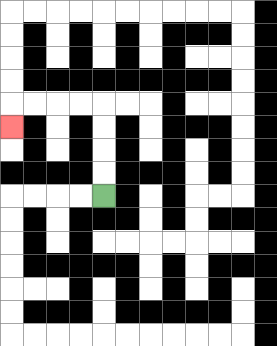{'start': '[4, 8]', 'end': '[0, 5]', 'path_directions': 'U,U,U,U,L,L,L,L,D', 'path_coordinates': '[[4, 8], [4, 7], [4, 6], [4, 5], [4, 4], [3, 4], [2, 4], [1, 4], [0, 4], [0, 5]]'}